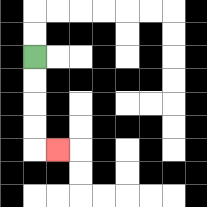{'start': '[1, 2]', 'end': '[2, 6]', 'path_directions': 'D,D,D,D,R', 'path_coordinates': '[[1, 2], [1, 3], [1, 4], [1, 5], [1, 6], [2, 6]]'}